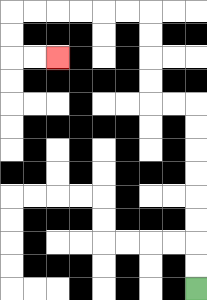{'start': '[8, 12]', 'end': '[2, 2]', 'path_directions': 'U,U,U,U,U,U,U,U,L,L,U,U,U,U,L,L,L,L,L,L,D,D,R,R', 'path_coordinates': '[[8, 12], [8, 11], [8, 10], [8, 9], [8, 8], [8, 7], [8, 6], [8, 5], [8, 4], [7, 4], [6, 4], [6, 3], [6, 2], [6, 1], [6, 0], [5, 0], [4, 0], [3, 0], [2, 0], [1, 0], [0, 0], [0, 1], [0, 2], [1, 2], [2, 2]]'}